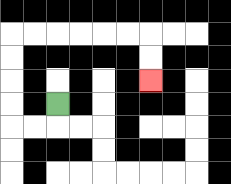{'start': '[2, 4]', 'end': '[6, 3]', 'path_directions': 'D,L,L,U,U,U,U,R,R,R,R,R,R,D,D', 'path_coordinates': '[[2, 4], [2, 5], [1, 5], [0, 5], [0, 4], [0, 3], [0, 2], [0, 1], [1, 1], [2, 1], [3, 1], [4, 1], [5, 1], [6, 1], [6, 2], [6, 3]]'}